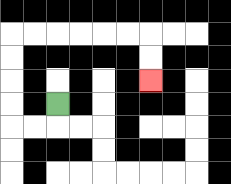{'start': '[2, 4]', 'end': '[6, 3]', 'path_directions': 'D,L,L,U,U,U,U,R,R,R,R,R,R,D,D', 'path_coordinates': '[[2, 4], [2, 5], [1, 5], [0, 5], [0, 4], [0, 3], [0, 2], [0, 1], [1, 1], [2, 1], [3, 1], [4, 1], [5, 1], [6, 1], [6, 2], [6, 3]]'}